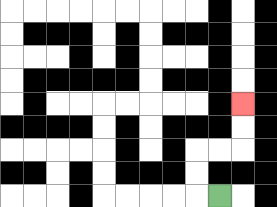{'start': '[9, 8]', 'end': '[10, 4]', 'path_directions': 'L,U,U,R,R,U,U', 'path_coordinates': '[[9, 8], [8, 8], [8, 7], [8, 6], [9, 6], [10, 6], [10, 5], [10, 4]]'}